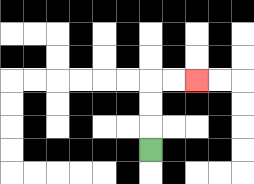{'start': '[6, 6]', 'end': '[8, 3]', 'path_directions': 'U,U,U,R,R', 'path_coordinates': '[[6, 6], [6, 5], [6, 4], [6, 3], [7, 3], [8, 3]]'}